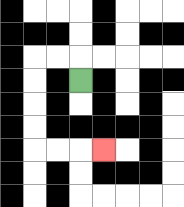{'start': '[3, 3]', 'end': '[4, 6]', 'path_directions': 'U,L,L,D,D,D,D,R,R,R', 'path_coordinates': '[[3, 3], [3, 2], [2, 2], [1, 2], [1, 3], [1, 4], [1, 5], [1, 6], [2, 6], [3, 6], [4, 6]]'}